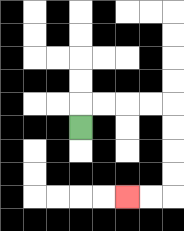{'start': '[3, 5]', 'end': '[5, 8]', 'path_directions': 'U,R,R,R,R,D,D,D,D,L,L', 'path_coordinates': '[[3, 5], [3, 4], [4, 4], [5, 4], [6, 4], [7, 4], [7, 5], [7, 6], [7, 7], [7, 8], [6, 8], [5, 8]]'}